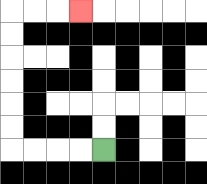{'start': '[4, 6]', 'end': '[3, 0]', 'path_directions': 'L,L,L,L,U,U,U,U,U,U,R,R,R', 'path_coordinates': '[[4, 6], [3, 6], [2, 6], [1, 6], [0, 6], [0, 5], [0, 4], [0, 3], [0, 2], [0, 1], [0, 0], [1, 0], [2, 0], [3, 0]]'}